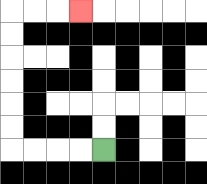{'start': '[4, 6]', 'end': '[3, 0]', 'path_directions': 'L,L,L,L,U,U,U,U,U,U,R,R,R', 'path_coordinates': '[[4, 6], [3, 6], [2, 6], [1, 6], [0, 6], [0, 5], [0, 4], [0, 3], [0, 2], [0, 1], [0, 0], [1, 0], [2, 0], [3, 0]]'}